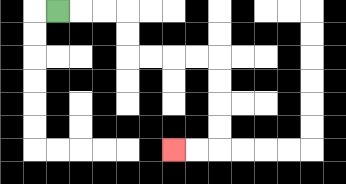{'start': '[2, 0]', 'end': '[7, 6]', 'path_directions': 'R,R,R,D,D,R,R,R,R,D,D,D,D,L,L', 'path_coordinates': '[[2, 0], [3, 0], [4, 0], [5, 0], [5, 1], [5, 2], [6, 2], [7, 2], [8, 2], [9, 2], [9, 3], [9, 4], [9, 5], [9, 6], [8, 6], [7, 6]]'}